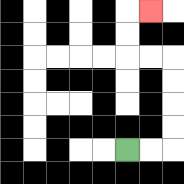{'start': '[5, 6]', 'end': '[6, 0]', 'path_directions': 'R,R,U,U,U,U,L,L,U,U,R', 'path_coordinates': '[[5, 6], [6, 6], [7, 6], [7, 5], [7, 4], [7, 3], [7, 2], [6, 2], [5, 2], [5, 1], [5, 0], [6, 0]]'}